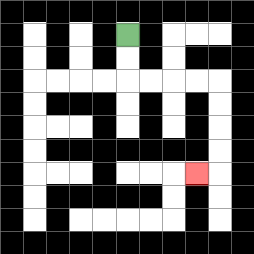{'start': '[5, 1]', 'end': '[8, 7]', 'path_directions': 'D,D,R,R,R,R,D,D,D,D,L', 'path_coordinates': '[[5, 1], [5, 2], [5, 3], [6, 3], [7, 3], [8, 3], [9, 3], [9, 4], [9, 5], [9, 6], [9, 7], [8, 7]]'}